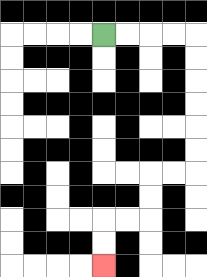{'start': '[4, 1]', 'end': '[4, 11]', 'path_directions': 'R,R,R,R,D,D,D,D,D,D,L,L,D,D,L,L,D,D', 'path_coordinates': '[[4, 1], [5, 1], [6, 1], [7, 1], [8, 1], [8, 2], [8, 3], [8, 4], [8, 5], [8, 6], [8, 7], [7, 7], [6, 7], [6, 8], [6, 9], [5, 9], [4, 9], [4, 10], [4, 11]]'}